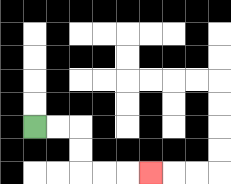{'start': '[1, 5]', 'end': '[6, 7]', 'path_directions': 'R,R,D,D,R,R,R', 'path_coordinates': '[[1, 5], [2, 5], [3, 5], [3, 6], [3, 7], [4, 7], [5, 7], [6, 7]]'}